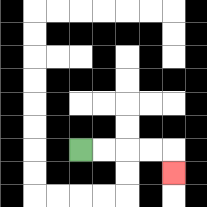{'start': '[3, 6]', 'end': '[7, 7]', 'path_directions': 'R,R,R,R,D', 'path_coordinates': '[[3, 6], [4, 6], [5, 6], [6, 6], [7, 6], [7, 7]]'}